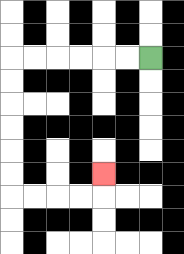{'start': '[6, 2]', 'end': '[4, 7]', 'path_directions': 'L,L,L,L,L,L,D,D,D,D,D,D,R,R,R,R,U', 'path_coordinates': '[[6, 2], [5, 2], [4, 2], [3, 2], [2, 2], [1, 2], [0, 2], [0, 3], [0, 4], [0, 5], [0, 6], [0, 7], [0, 8], [1, 8], [2, 8], [3, 8], [4, 8], [4, 7]]'}